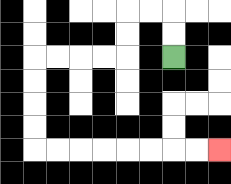{'start': '[7, 2]', 'end': '[9, 6]', 'path_directions': 'U,U,L,L,D,D,L,L,L,L,D,D,D,D,R,R,R,R,R,R,R,R', 'path_coordinates': '[[7, 2], [7, 1], [7, 0], [6, 0], [5, 0], [5, 1], [5, 2], [4, 2], [3, 2], [2, 2], [1, 2], [1, 3], [1, 4], [1, 5], [1, 6], [2, 6], [3, 6], [4, 6], [5, 6], [6, 6], [7, 6], [8, 6], [9, 6]]'}